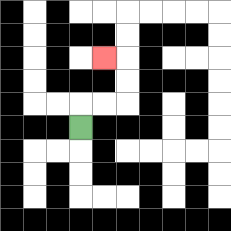{'start': '[3, 5]', 'end': '[4, 2]', 'path_directions': 'U,R,R,U,U,L', 'path_coordinates': '[[3, 5], [3, 4], [4, 4], [5, 4], [5, 3], [5, 2], [4, 2]]'}